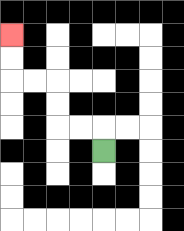{'start': '[4, 6]', 'end': '[0, 1]', 'path_directions': 'U,L,L,U,U,L,L,U,U', 'path_coordinates': '[[4, 6], [4, 5], [3, 5], [2, 5], [2, 4], [2, 3], [1, 3], [0, 3], [0, 2], [0, 1]]'}